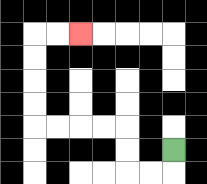{'start': '[7, 6]', 'end': '[3, 1]', 'path_directions': 'D,L,L,U,U,L,L,L,L,U,U,U,U,R,R', 'path_coordinates': '[[7, 6], [7, 7], [6, 7], [5, 7], [5, 6], [5, 5], [4, 5], [3, 5], [2, 5], [1, 5], [1, 4], [1, 3], [1, 2], [1, 1], [2, 1], [3, 1]]'}